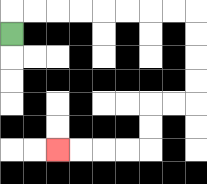{'start': '[0, 1]', 'end': '[2, 6]', 'path_directions': 'U,R,R,R,R,R,R,R,R,D,D,D,D,L,L,D,D,L,L,L,L', 'path_coordinates': '[[0, 1], [0, 0], [1, 0], [2, 0], [3, 0], [4, 0], [5, 0], [6, 0], [7, 0], [8, 0], [8, 1], [8, 2], [8, 3], [8, 4], [7, 4], [6, 4], [6, 5], [6, 6], [5, 6], [4, 6], [3, 6], [2, 6]]'}